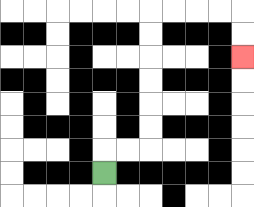{'start': '[4, 7]', 'end': '[10, 2]', 'path_directions': 'U,R,R,U,U,U,U,U,U,R,R,R,R,D,D', 'path_coordinates': '[[4, 7], [4, 6], [5, 6], [6, 6], [6, 5], [6, 4], [6, 3], [6, 2], [6, 1], [6, 0], [7, 0], [8, 0], [9, 0], [10, 0], [10, 1], [10, 2]]'}